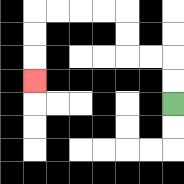{'start': '[7, 4]', 'end': '[1, 3]', 'path_directions': 'U,U,L,L,U,U,L,L,L,L,D,D,D', 'path_coordinates': '[[7, 4], [7, 3], [7, 2], [6, 2], [5, 2], [5, 1], [5, 0], [4, 0], [3, 0], [2, 0], [1, 0], [1, 1], [1, 2], [1, 3]]'}